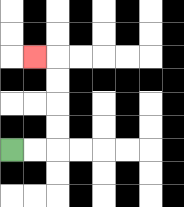{'start': '[0, 6]', 'end': '[1, 2]', 'path_directions': 'R,R,U,U,U,U,L', 'path_coordinates': '[[0, 6], [1, 6], [2, 6], [2, 5], [2, 4], [2, 3], [2, 2], [1, 2]]'}